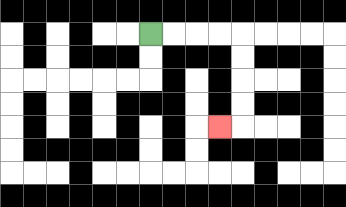{'start': '[6, 1]', 'end': '[9, 5]', 'path_directions': 'R,R,R,R,D,D,D,D,L', 'path_coordinates': '[[6, 1], [7, 1], [8, 1], [9, 1], [10, 1], [10, 2], [10, 3], [10, 4], [10, 5], [9, 5]]'}